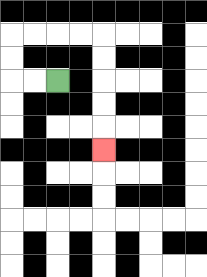{'start': '[2, 3]', 'end': '[4, 6]', 'path_directions': 'L,L,U,U,R,R,R,R,D,D,D,D,D', 'path_coordinates': '[[2, 3], [1, 3], [0, 3], [0, 2], [0, 1], [1, 1], [2, 1], [3, 1], [4, 1], [4, 2], [4, 3], [4, 4], [4, 5], [4, 6]]'}